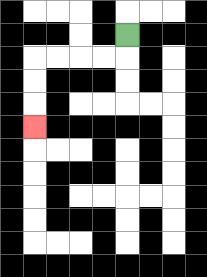{'start': '[5, 1]', 'end': '[1, 5]', 'path_directions': 'D,L,L,L,L,D,D,D', 'path_coordinates': '[[5, 1], [5, 2], [4, 2], [3, 2], [2, 2], [1, 2], [1, 3], [1, 4], [1, 5]]'}